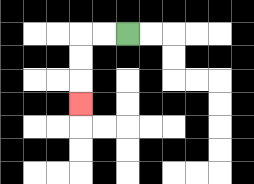{'start': '[5, 1]', 'end': '[3, 4]', 'path_directions': 'L,L,D,D,D', 'path_coordinates': '[[5, 1], [4, 1], [3, 1], [3, 2], [3, 3], [3, 4]]'}